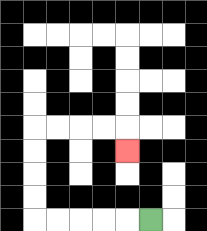{'start': '[6, 9]', 'end': '[5, 6]', 'path_directions': 'L,L,L,L,L,U,U,U,U,R,R,R,R,D', 'path_coordinates': '[[6, 9], [5, 9], [4, 9], [3, 9], [2, 9], [1, 9], [1, 8], [1, 7], [1, 6], [1, 5], [2, 5], [3, 5], [4, 5], [5, 5], [5, 6]]'}